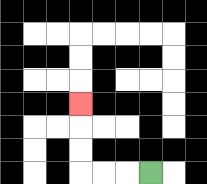{'start': '[6, 7]', 'end': '[3, 4]', 'path_directions': 'L,L,L,U,U,U', 'path_coordinates': '[[6, 7], [5, 7], [4, 7], [3, 7], [3, 6], [3, 5], [3, 4]]'}